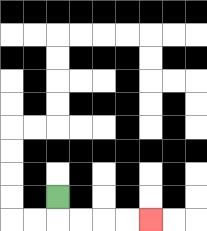{'start': '[2, 8]', 'end': '[6, 9]', 'path_directions': 'D,R,R,R,R', 'path_coordinates': '[[2, 8], [2, 9], [3, 9], [4, 9], [5, 9], [6, 9]]'}